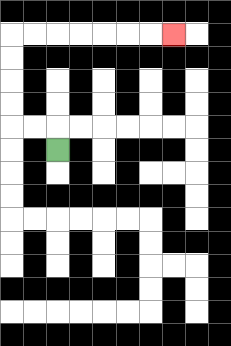{'start': '[2, 6]', 'end': '[7, 1]', 'path_directions': 'U,L,L,U,U,U,U,R,R,R,R,R,R,R', 'path_coordinates': '[[2, 6], [2, 5], [1, 5], [0, 5], [0, 4], [0, 3], [0, 2], [0, 1], [1, 1], [2, 1], [3, 1], [4, 1], [5, 1], [6, 1], [7, 1]]'}